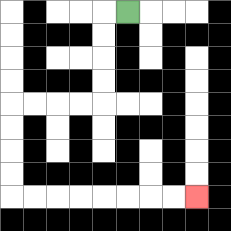{'start': '[5, 0]', 'end': '[8, 8]', 'path_directions': 'L,D,D,D,D,L,L,L,L,D,D,D,D,R,R,R,R,R,R,R,R', 'path_coordinates': '[[5, 0], [4, 0], [4, 1], [4, 2], [4, 3], [4, 4], [3, 4], [2, 4], [1, 4], [0, 4], [0, 5], [0, 6], [0, 7], [0, 8], [1, 8], [2, 8], [3, 8], [4, 8], [5, 8], [6, 8], [7, 8], [8, 8]]'}